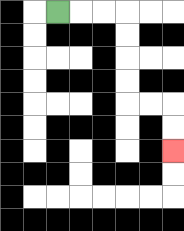{'start': '[2, 0]', 'end': '[7, 6]', 'path_directions': 'R,R,R,D,D,D,D,R,R,D,D', 'path_coordinates': '[[2, 0], [3, 0], [4, 0], [5, 0], [5, 1], [5, 2], [5, 3], [5, 4], [6, 4], [7, 4], [7, 5], [7, 6]]'}